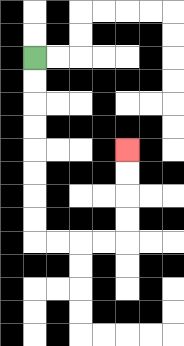{'start': '[1, 2]', 'end': '[5, 6]', 'path_directions': 'D,D,D,D,D,D,D,D,R,R,R,R,U,U,U,U', 'path_coordinates': '[[1, 2], [1, 3], [1, 4], [1, 5], [1, 6], [1, 7], [1, 8], [1, 9], [1, 10], [2, 10], [3, 10], [4, 10], [5, 10], [5, 9], [5, 8], [5, 7], [5, 6]]'}